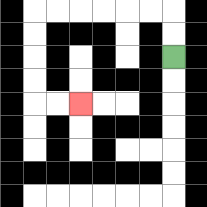{'start': '[7, 2]', 'end': '[3, 4]', 'path_directions': 'U,U,L,L,L,L,L,L,D,D,D,D,R,R', 'path_coordinates': '[[7, 2], [7, 1], [7, 0], [6, 0], [5, 0], [4, 0], [3, 0], [2, 0], [1, 0], [1, 1], [1, 2], [1, 3], [1, 4], [2, 4], [3, 4]]'}